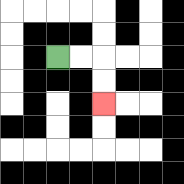{'start': '[2, 2]', 'end': '[4, 4]', 'path_directions': 'R,R,D,D', 'path_coordinates': '[[2, 2], [3, 2], [4, 2], [4, 3], [4, 4]]'}